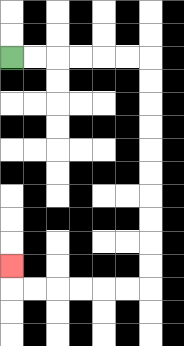{'start': '[0, 2]', 'end': '[0, 11]', 'path_directions': 'R,R,R,R,R,R,D,D,D,D,D,D,D,D,D,D,L,L,L,L,L,L,U', 'path_coordinates': '[[0, 2], [1, 2], [2, 2], [3, 2], [4, 2], [5, 2], [6, 2], [6, 3], [6, 4], [6, 5], [6, 6], [6, 7], [6, 8], [6, 9], [6, 10], [6, 11], [6, 12], [5, 12], [4, 12], [3, 12], [2, 12], [1, 12], [0, 12], [0, 11]]'}